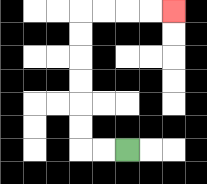{'start': '[5, 6]', 'end': '[7, 0]', 'path_directions': 'L,L,U,U,U,U,U,U,R,R,R,R', 'path_coordinates': '[[5, 6], [4, 6], [3, 6], [3, 5], [3, 4], [3, 3], [3, 2], [3, 1], [3, 0], [4, 0], [5, 0], [6, 0], [7, 0]]'}